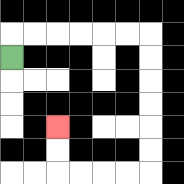{'start': '[0, 2]', 'end': '[2, 5]', 'path_directions': 'U,R,R,R,R,R,R,D,D,D,D,D,D,L,L,L,L,U,U', 'path_coordinates': '[[0, 2], [0, 1], [1, 1], [2, 1], [3, 1], [4, 1], [5, 1], [6, 1], [6, 2], [6, 3], [6, 4], [6, 5], [6, 6], [6, 7], [5, 7], [4, 7], [3, 7], [2, 7], [2, 6], [2, 5]]'}